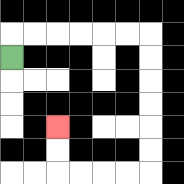{'start': '[0, 2]', 'end': '[2, 5]', 'path_directions': 'U,R,R,R,R,R,R,D,D,D,D,D,D,L,L,L,L,U,U', 'path_coordinates': '[[0, 2], [0, 1], [1, 1], [2, 1], [3, 1], [4, 1], [5, 1], [6, 1], [6, 2], [6, 3], [6, 4], [6, 5], [6, 6], [6, 7], [5, 7], [4, 7], [3, 7], [2, 7], [2, 6], [2, 5]]'}